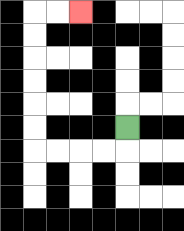{'start': '[5, 5]', 'end': '[3, 0]', 'path_directions': 'D,L,L,L,L,U,U,U,U,U,U,R,R', 'path_coordinates': '[[5, 5], [5, 6], [4, 6], [3, 6], [2, 6], [1, 6], [1, 5], [1, 4], [1, 3], [1, 2], [1, 1], [1, 0], [2, 0], [3, 0]]'}